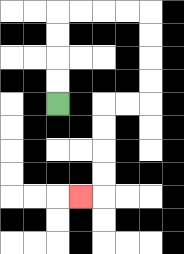{'start': '[2, 4]', 'end': '[3, 8]', 'path_directions': 'U,U,U,U,R,R,R,R,D,D,D,D,L,L,D,D,D,D,L', 'path_coordinates': '[[2, 4], [2, 3], [2, 2], [2, 1], [2, 0], [3, 0], [4, 0], [5, 0], [6, 0], [6, 1], [6, 2], [6, 3], [6, 4], [5, 4], [4, 4], [4, 5], [4, 6], [4, 7], [4, 8], [3, 8]]'}